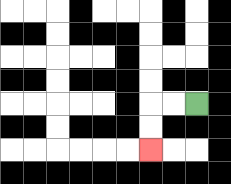{'start': '[8, 4]', 'end': '[6, 6]', 'path_directions': 'L,L,D,D', 'path_coordinates': '[[8, 4], [7, 4], [6, 4], [6, 5], [6, 6]]'}